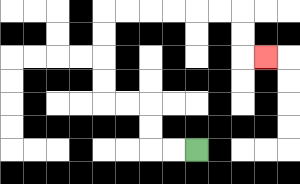{'start': '[8, 6]', 'end': '[11, 2]', 'path_directions': 'L,L,U,U,L,L,U,U,U,U,R,R,R,R,R,R,D,D,R', 'path_coordinates': '[[8, 6], [7, 6], [6, 6], [6, 5], [6, 4], [5, 4], [4, 4], [4, 3], [4, 2], [4, 1], [4, 0], [5, 0], [6, 0], [7, 0], [8, 0], [9, 0], [10, 0], [10, 1], [10, 2], [11, 2]]'}